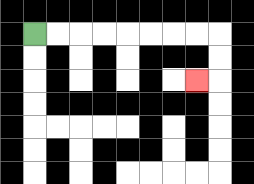{'start': '[1, 1]', 'end': '[8, 3]', 'path_directions': 'R,R,R,R,R,R,R,R,D,D,L', 'path_coordinates': '[[1, 1], [2, 1], [3, 1], [4, 1], [5, 1], [6, 1], [7, 1], [8, 1], [9, 1], [9, 2], [9, 3], [8, 3]]'}